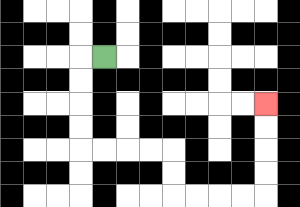{'start': '[4, 2]', 'end': '[11, 4]', 'path_directions': 'L,D,D,D,D,R,R,R,R,D,D,R,R,R,R,U,U,U,U', 'path_coordinates': '[[4, 2], [3, 2], [3, 3], [3, 4], [3, 5], [3, 6], [4, 6], [5, 6], [6, 6], [7, 6], [7, 7], [7, 8], [8, 8], [9, 8], [10, 8], [11, 8], [11, 7], [11, 6], [11, 5], [11, 4]]'}